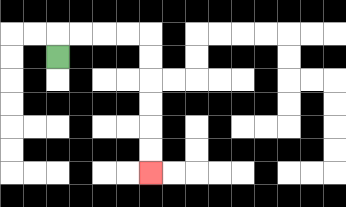{'start': '[2, 2]', 'end': '[6, 7]', 'path_directions': 'U,R,R,R,R,D,D,D,D,D,D', 'path_coordinates': '[[2, 2], [2, 1], [3, 1], [4, 1], [5, 1], [6, 1], [6, 2], [6, 3], [6, 4], [6, 5], [6, 6], [6, 7]]'}